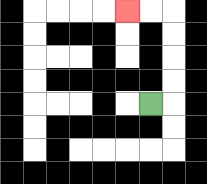{'start': '[6, 4]', 'end': '[5, 0]', 'path_directions': 'R,U,U,U,U,L,L', 'path_coordinates': '[[6, 4], [7, 4], [7, 3], [7, 2], [7, 1], [7, 0], [6, 0], [5, 0]]'}